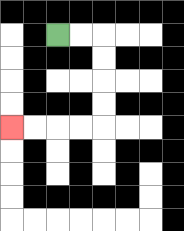{'start': '[2, 1]', 'end': '[0, 5]', 'path_directions': 'R,R,D,D,D,D,L,L,L,L', 'path_coordinates': '[[2, 1], [3, 1], [4, 1], [4, 2], [4, 3], [4, 4], [4, 5], [3, 5], [2, 5], [1, 5], [0, 5]]'}